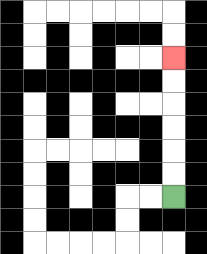{'start': '[7, 8]', 'end': '[7, 2]', 'path_directions': 'U,U,U,U,U,U', 'path_coordinates': '[[7, 8], [7, 7], [7, 6], [7, 5], [7, 4], [7, 3], [7, 2]]'}